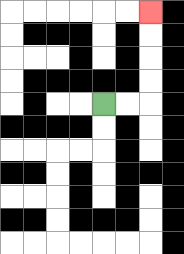{'start': '[4, 4]', 'end': '[6, 0]', 'path_directions': 'R,R,U,U,U,U', 'path_coordinates': '[[4, 4], [5, 4], [6, 4], [6, 3], [6, 2], [6, 1], [6, 0]]'}